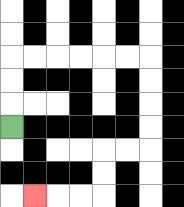{'start': '[0, 5]', 'end': '[1, 8]', 'path_directions': 'U,U,U,R,R,R,R,R,R,D,D,D,D,L,L,D,D,L,L,L', 'path_coordinates': '[[0, 5], [0, 4], [0, 3], [0, 2], [1, 2], [2, 2], [3, 2], [4, 2], [5, 2], [6, 2], [6, 3], [6, 4], [6, 5], [6, 6], [5, 6], [4, 6], [4, 7], [4, 8], [3, 8], [2, 8], [1, 8]]'}